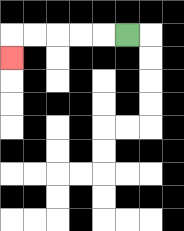{'start': '[5, 1]', 'end': '[0, 2]', 'path_directions': 'L,L,L,L,L,D', 'path_coordinates': '[[5, 1], [4, 1], [3, 1], [2, 1], [1, 1], [0, 1], [0, 2]]'}